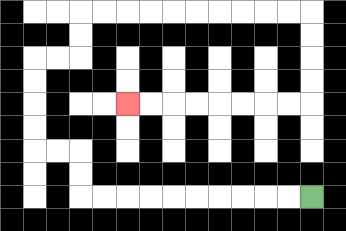{'start': '[13, 8]', 'end': '[5, 4]', 'path_directions': 'L,L,L,L,L,L,L,L,L,L,U,U,L,L,U,U,U,U,R,R,U,U,R,R,R,R,R,R,R,R,R,R,D,D,D,D,L,L,L,L,L,L,L,L', 'path_coordinates': '[[13, 8], [12, 8], [11, 8], [10, 8], [9, 8], [8, 8], [7, 8], [6, 8], [5, 8], [4, 8], [3, 8], [3, 7], [3, 6], [2, 6], [1, 6], [1, 5], [1, 4], [1, 3], [1, 2], [2, 2], [3, 2], [3, 1], [3, 0], [4, 0], [5, 0], [6, 0], [7, 0], [8, 0], [9, 0], [10, 0], [11, 0], [12, 0], [13, 0], [13, 1], [13, 2], [13, 3], [13, 4], [12, 4], [11, 4], [10, 4], [9, 4], [8, 4], [7, 4], [6, 4], [5, 4]]'}